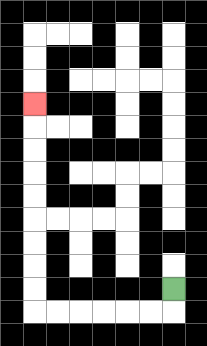{'start': '[7, 12]', 'end': '[1, 4]', 'path_directions': 'D,L,L,L,L,L,L,U,U,U,U,U,U,U,U,U', 'path_coordinates': '[[7, 12], [7, 13], [6, 13], [5, 13], [4, 13], [3, 13], [2, 13], [1, 13], [1, 12], [1, 11], [1, 10], [1, 9], [1, 8], [1, 7], [1, 6], [1, 5], [1, 4]]'}